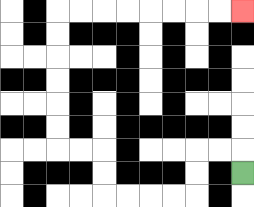{'start': '[10, 7]', 'end': '[10, 0]', 'path_directions': 'U,L,L,D,D,L,L,L,L,U,U,L,L,U,U,U,U,U,U,R,R,R,R,R,R,R,R', 'path_coordinates': '[[10, 7], [10, 6], [9, 6], [8, 6], [8, 7], [8, 8], [7, 8], [6, 8], [5, 8], [4, 8], [4, 7], [4, 6], [3, 6], [2, 6], [2, 5], [2, 4], [2, 3], [2, 2], [2, 1], [2, 0], [3, 0], [4, 0], [5, 0], [6, 0], [7, 0], [8, 0], [9, 0], [10, 0]]'}